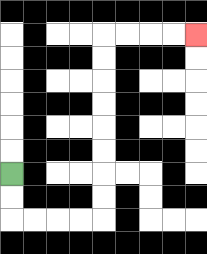{'start': '[0, 7]', 'end': '[8, 1]', 'path_directions': 'D,D,R,R,R,R,U,U,U,U,U,U,U,U,R,R,R,R', 'path_coordinates': '[[0, 7], [0, 8], [0, 9], [1, 9], [2, 9], [3, 9], [4, 9], [4, 8], [4, 7], [4, 6], [4, 5], [4, 4], [4, 3], [4, 2], [4, 1], [5, 1], [6, 1], [7, 1], [8, 1]]'}